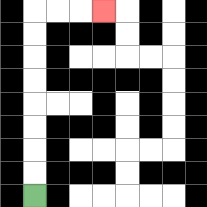{'start': '[1, 8]', 'end': '[4, 0]', 'path_directions': 'U,U,U,U,U,U,U,U,R,R,R', 'path_coordinates': '[[1, 8], [1, 7], [1, 6], [1, 5], [1, 4], [1, 3], [1, 2], [1, 1], [1, 0], [2, 0], [3, 0], [4, 0]]'}